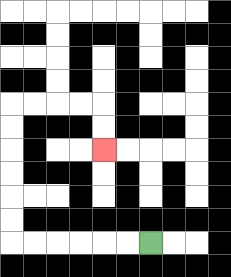{'start': '[6, 10]', 'end': '[4, 6]', 'path_directions': 'L,L,L,L,L,L,U,U,U,U,U,U,R,R,R,R,D,D', 'path_coordinates': '[[6, 10], [5, 10], [4, 10], [3, 10], [2, 10], [1, 10], [0, 10], [0, 9], [0, 8], [0, 7], [0, 6], [0, 5], [0, 4], [1, 4], [2, 4], [3, 4], [4, 4], [4, 5], [4, 6]]'}